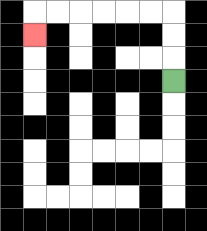{'start': '[7, 3]', 'end': '[1, 1]', 'path_directions': 'U,U,U,L,L,L,L,L,L,D', 'path_coordinates': '[[7, 3], [7, 2], [7, 1], [7, 0], [6, 0], [5, 0], [4, 0], [3, 0], [2, 0], [1, 0], [1, 1]]'}